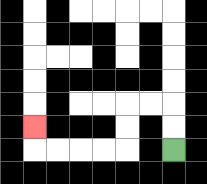{'start': '[7, 6]', 'end': '[1, 5]', 'path_directions': 'U,U,L,L,D,D,L,L,L,L,U', 'path_coordinates': '[[7, 6], [7, 5], [7, 4], [6, 4], [5, 4], [5, 5], [5, 6], [4, 6], [3, 6], [2, 6], [1, 6], [1, 5]]'}